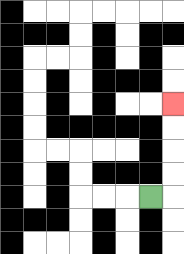{'start': '[6, 8]', 'end': '[7, 4]', 'path_directions': 'R,U,U,U,U', 'path_coordinates': '[[6, 8], [7, 8], [7, 7], [7, 6], [7, 5], [7, 4]]'}